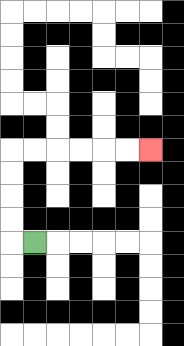{'start': '[1, 10]', 'end': '[6, 6]', 'path_directions': 'L,U,U,U,U,R,R,R,R,R,R', 'path_coordinates': '[[1, 10], [0, 10], [0, 9], [0, 8], [0, 7], [0, 6], [1, 6], [2, 6], [3, 6], [4, 6], [5, 6], [6, 6]]'}